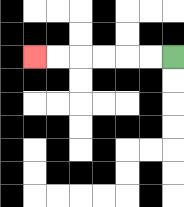{'start': '[7, 2]', 'end': '[1, 2]', 'path_directions': 'L,L,L,L,L,L', 'path_coordinates': '[[7, 2], [6, 2], [5, 2], [4, 2], [3, 2], [2, 2], [1, 2]]'}